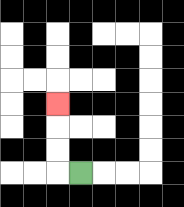{'start': '[3, 7]', 'end': '[2, 4]', 'path_directions': 'L,U,U,U', 'path_coordinates': '[[3, 7], [2, 7], [2, 6], [2, 5], [2, 4]]'}